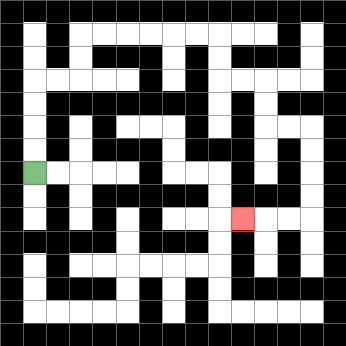{'start': '[1, 7]', 'end': '[10, 9]', 'path_directions': 'U,U,U,U,R,R,U,U,R,R,R,R,R,R,D,D,R,R,D,D,R,R,D,D,D,D,L,L,L', 'path_coordinates': '[[1, 7], [1, 6], [1, 5], [1, 4], [1, 3], [2, 3], [3, 3], [3, 2], [3, 1], [4, 1], [5, 1], [6, 1], [7, 1], [8, 1], [9, 1], [9, 2], [9, 3], [10, 3], [11, 3], [11, 4], [11, 5], [12, 5], [13, 5], [13, 6], [13, 7], [13, 8], [13, 9], [12, 9], [11, 9], [10, 9]]'}